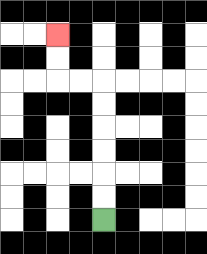{'start': '[4, 9]', 'end': '[2, 1]', 'path_directions': 'U,U,U,U,U,U,L,L,U,U', 'path_coordinates': '[[4, 9], [4, 8], [4, 7], [4, 6], [4, 5], [4, 4], [4, 3], [3, 3], [2, 3], [2, 2], [2, 1]]'}